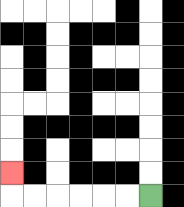{'start': '[6, 8]', 'end': '[0, 7]', 'path_directions': 'L,L,L,L,L,L,U', 'path_coordinates': '[[6, 8], [5, 8], [4, 8], [3, 8], [2, 8], [1, 8], [0, 8], [0, 7]]'}